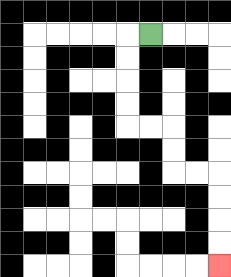{'start': '[6, 1]', 'end': '[9, 11]', 'path_directions': 'L,D,D,D,D,R,R,D,D,R,R,D,D,D,D', 'path_coordinates': '[[6, 1], [5, 1], [5, 2], [5, 3], [5, 4], [5, 5], [6, 5], [7, 5], [7, 6], [7, 7], [8, 7], [9, 7], [9, 8], [9, 9], [9, 10], [9, 11]]'}